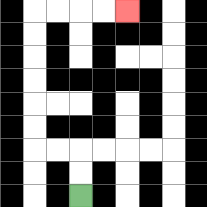{'start': '[3, 8]', 'end': '[5, 0]', 'path_directions': 'U,U,L,L,U,U,U,U,U,U,R,R,R,R', 'path_coordinates': '[[3, 8], [3, 7], [3, 6], [2, 6], [1, 6], [1, 5], [1, 4], [1, 3], [1, 2], [1, 1], [1, 0], [2, 0], [3, 0], [4, 0], [5, 0]]'}